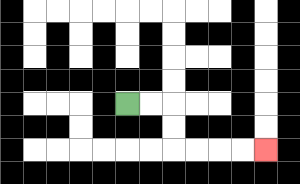{'start': '[5, 4]', 'end': '[11, 6]', 'path_directions': 'R,R,D,D,R,R,R,R', 'path_coordinates': '[[5, 4], [6, 4], [7, 4], [7, 5], [7, 6], [8, 6], [9, 6], [10, 6], [11, 6]]'}